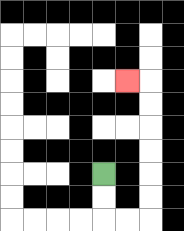{'start': '[4, 7]', 'end': '[5, 3]', 'path_directions': 'D,D,R,R,U,U,U,U,U,U,L', 'path_coordinates': '[[4, 7], [4, 8], [4, 9], [5, 9], [6, 9], [6, 8], [6, 7], [6, 6], [6, 5], [6, 4], [6, 3], [5, 3]]'}